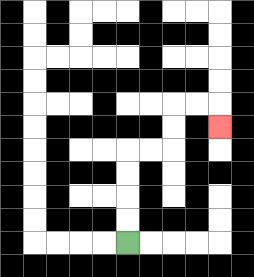{'start': '[5, 10]', 'end': '[9, 5]', 'path_directions': 'U,U,U,U,R,R,U,U,R,R,D', 'path_coordinates': '[[5, 10], [5, 9], [5, 8], [5, 7], [5, 6], [6, 6], [7, 6], [7, 5], [7, 4], [8, 4], [9, 4], [9, 5]]'}